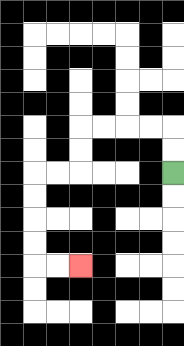{'start': '[7, 7]', 'end': '[3, 11]', 'path_directions': 'U,U,L,L,L,L,D,D,L,L,D,D,D,D,R,R', 'path_coordinates': '[[7, 7], [7, 6], [7, 5], [6, 5], [5, 5], [4, 5], [3, 5], [3, 6], [3, 7], [2, 7], [1, 7], [1, 8], [1, 9], [1, 10], [1, 11], [2, 11], [3, 11]]'}